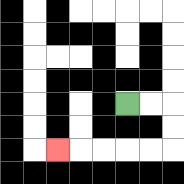{'start': '[5, 4]', 'end': '[2, 6]', 'path_directions': 'R,R,D,D,L,L,L,L,L', 'path_coordinates': '[[5, 4], [6, 4], [7, 4], [7, 5], [7, 6], [6, 6], [5, 6], [4, 6], [3, 6], [2, 6]]'}